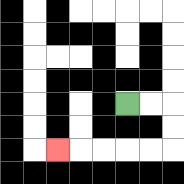{'start': '[5, 4]', 'end': '[2, 6]', 'path_directions': 'R,R,D,D,L,L,L,L,L', 'path_coordinates': '[[5, 4], [6, 4], [7, 4], [7, 5], [7, 6], [6, 6], [5, 6], [4, 6], [3, 6], [2, 6]]'}